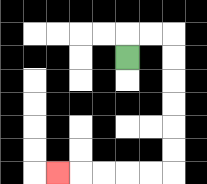{'start': '[5, 2]', 'end': '[2, 7]', 'path_directions': 'U,R,R,D,D,D,D,D,D,L,L,L,L,L', 'path_coordinates': '[[5, 2], [5, 1], [6, 1], [7, 1], [7, 2], [7, 3], [7, 4], [7, 5], [7, 6], [7, 7], [6, 7], [5, 7], [4, 7], [3, 7], [2, 7]]'}